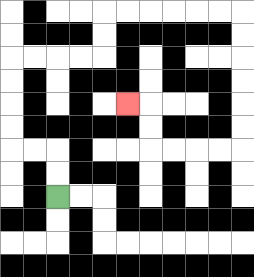{'start': '[2, 8]', 'end': '[5, 4]', 'path_directions': 'U,U,L,L,U,U,U,U,R,R,R,R,U,U,R,R,R,R,R,R,D,D,D,D,D,D,L,L,L,L,U,U,L', 'path_coordinates': '[[2, 8], [2, 7], [2, 6], [1, 6], [0, 6], [0, 5], [0, 4], [0, 3], [0, 2], [1, 2], [2, 2], [3, 2], [4, 2], [4, 1], [4, 0], [5, 0], [6, 0], [7, 0], [8, 0], [9, 0], [10, 0], [10, 1], [10, 2], [10, 3], [10, 4], [10, 5], [10, 6], [9, 6], [8, 6], [7, 6], [6, 6], [6, 5], [6, 4], [5, 4]]'}